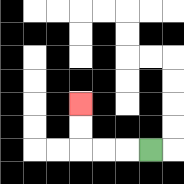{'start': '[6, 6]', 'end': '[3, 4]', 'path_directions': 'L,L,L,U,U', 'path_coordinates': '[[6, 6], [5, 6], [4, 6], [3, 6], [3, 5], [3, 4]]'}